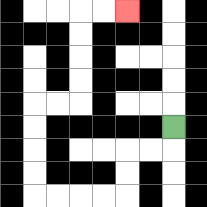{'start': '[7, 5]', 'end': '[5, 0]', 'path_directions': 'D,L,L,D,D,L,L,L,L,U,U,U,U,R,R,U,U,U,U,R,R', 'path_coordinates': '[[7, 5], [7, 6], [6, 6], [5, 6], [5, 7], [5, 8], [4, 8], [3, 8], [2, 8], [1, 8], [1, 7], [1, 6], [1, 5], [1, 4], [2, 4], [3, 4], [3, 3], [3, 2], [3, 1], [3, 0], [4, 0], [5, 0]]'}